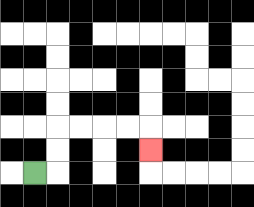{'start': '[1, 7]', 'end': '[6, 6]', 'path_directions': 'R,U,U,R,R,R,R,D', 'path_coordinates': '[[1, 7], [2, 7], [2, 6], [2, 5], [3, 5], [4, 5], [5, 5], [6, 5], [6, 6]]'}